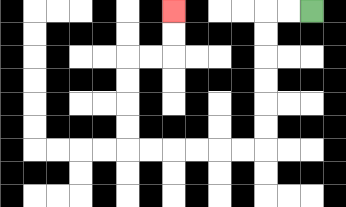{'start': '[13, 0]', 'end': '[7, 0]', 'path_directions': 'L,L,D,D,D,D,D,D,L,L,L,L,L,L,U,U,U,U,R,R,U,U', 'path_coordinates': '[[13, 0], [12, 0], [11, 0], [11, 1], [11, 2], [11, 3], [11, 4], [11, 5], [11, 6], [10, 6], [9, 6], [8, 6], [7, 6], [6, 6], [5, 6], [5, 5], [5, 4], [5, 3], [5, 2], [6, 2], [7, 2], [7, 1], [7, 0]]'}